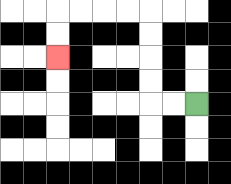{'start': '[8, 4]', 'end': '[2, 2]', 'path_directions': 'L,L,U,U,U,U,L,L,L,L,D,D', 'path_coordinates': '[[8, 4], [7, 4], [6, 4], [6, 3], [6, 2], [6, 1], [6, 0], [5, 0], [4, 0], [3, 0], [2, 0], [2, 1], [2, 2]]'}